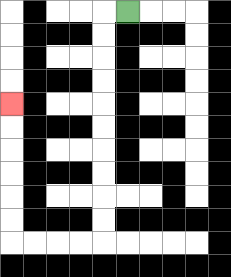{'start': '[5, 0]', 'end': '[0, 4]', 'path_directions': 'L,D,D,D,D,D,D,D,D,D,D,L,L,L,L,U,U,U,U,U,U', 'path_coordinates': '[[5, 0], [4, 0], [4, 1], [4, 2], [4, 3], [4, 4], [4, 5], [4, 6], [4, 7], [4, 8], [4, 9], [4, 10], [3, 10], [2, 10], [1, 10], [0, 10], [0, 9], [0, 8], [0, 7], [0, 6], [0, 5], [0, 4]]'}